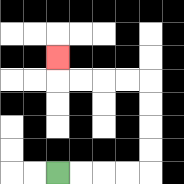{'start': '[2, 7]', 'end': '[2, 2]', 'path_directions': 'R,R,R,R,U,U,U,U,L,L,L,L,U', 'path_coordinates': '[[2, 7], [3, 7], [4, 7], [5, 7], [6, 7], [6, 6], [6, 5], [6, 4], [6, 3], [5, 3], [4, 3], [3, 3], [2, 3], [2, 2]]'}